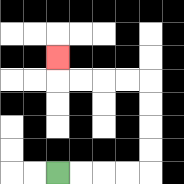{'start': '[2, 7]', 'end': '[2, 2]', 'path_directions': 'R,R,R,R,U,U,U,U,L,L,L,L,U', 'path_coordinates': '[[2, 7], [3, 7], [4, 7], [5, 7], [6, 7], [6, 6], [6, 5], [6, 4], [6, 3], [5, 3], [4, 3], [3, 3], [2, 3], [2, 2]]'}